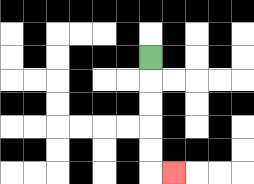{'start': '[6, 2]', 'end': '[7, 7]', 'path_directions': 'D,D,D,D,D,R', 'path_coordinates': '[[6, 2], [6, 3], [6, 4], [6, 5], [6, 6], [6, 7], [7, 7]]'}